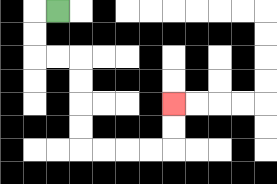{'start': '[2, 0]', 'end': '[7, 4]', 'path_directions': 'L,D,D,R,R,D,D,D,D,R,R,R,R,U,U', 'path_coordinates': '[[2, 0], [1, 0], [1, 1], [1, 2], [2, 2], [3, 2], [3, 3], [3, 4], [3, 5], [3, 6], [4, 6], [5, 6], [6, 6], [7, 6], [7, 5], [7, 4]]'}